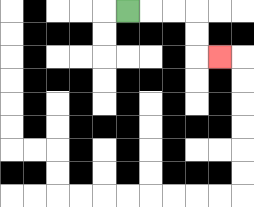{'start': '[5, 0]', 'end': '[9, 2]', 'path_directions': 'R,R,R,D,D,R', 'path_coordinates': '[[5, 0], [6, 0], [7, 0], [8, 0], [8, 1], [8, 2], [9, 2]]'}